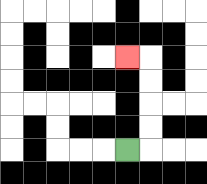{'start': '[5, 6]', 'end': '[5, 2]', 'path_directions': 'R,U,U,U,U,L', 'path_coordinates': '[[5, 6], [6, 6], [6, 5], [6, 4], [6, 3], [6, 2], [5, 2]]'}